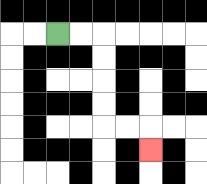{'start': '[2, 1]', 'end': '[6, 6]', 'path_directions': 'R,R,D,D,D,D,R,R,D', 'path_coordinates': '[[2, 1], [3, 1], [4, 1], [4, 2], [4, 3], [4, 4], [4, 5], [5, 5], [6, 5], [6, 6]]'}